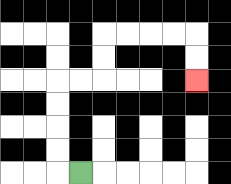{'start': '[3, 7]', 'end': '[8, 3]', 'path_directions': 'L,U,U,U,U,R,R,U,U,R,R,R,R,D,D', 'path_coordinates': '[[3, 7], [2, 7], [2, 6], [2, 5], [2, 4], [2, 3], [3, 3], [4, 3], [4, 2], [4, 1], [5, 1], [6, 1], [7, 1], [8, 1], [8, 2], [8, 3]]'}